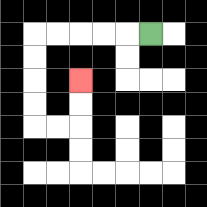{'start': '[6, 1]', 'end': '[3, 3]', 'path_directions': 'L,L,L,L,L,D,D,D,D,R,R,U,U', 'path_coordinates': '[[6, 1], [5, 1], [4, 1], [3, 1], [2, 1], [1, 1], [1, 2], [1, 3], [1, 4], [1, 5], [2, 5], [3, 5], [3, 4], [3, 3]]'}